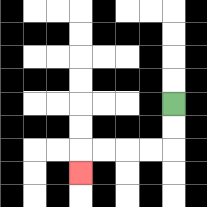{'start': '[7, 4]', 'end': '[3, 7]', 'path_directions': 'D,D,L,L,L,L,D', 'path_coordinates': '[[7, 4], [7, 5], [7, 6], [6, 6], [5, 6], [4, 6], [3, 6], [3, 7]]'}